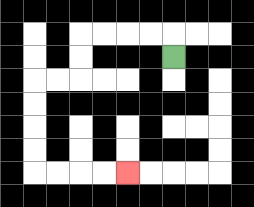{'start': '[7, 2]', 'end': '[5, 7]', 'path_directions': 'U,L,L,L,L,D,D,L,L,D,D,D,D,R,R,R,R', 'path_coordinates': '[[7, 2], [7, 1], [6, 1], [5, 1], [4, 1], [3, 1], [3, 2], [3, 3], [2, 3], [1, 3], [1, 4], [1, 5], [1, 6], [1, 7], [2, 7], [3, 7], [4, 7], [5, 7]]'}